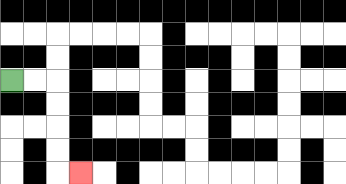{'start': '[0, 3]', 'end': '[3, 7]', 'path_directions': 'R,R,D,D,D,D,R', 'path_coordinates': '[[0, 3], [1, 3], [2, 3], [2, 4], [2, 5], [2, 6], [2, 7], [3, 7]]'}